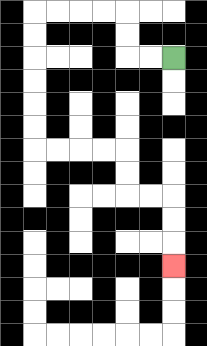{'start': '[7, 2]', 'end': '[7, 11]', 'path_directions': 'L,L,U,U,L,L,L,L,D,D,D,D,D,D,R,R,R,R,D,D,R,R,D,D,D', 'path_coordinates': '[[7, 2], [6, 2], [5, 2], [5, 1], [5, 0], [4, 0], [3, 0], [2, 0], [1, 0], [1, 1], [1, 2], [1, 3], [1, 4], [1, 5], [1, 6], [2, 6], [3, 6], [4, 6], [5, 6], [5, 7], [5, 8], [6, 8], [7, 8], [7, 9], [7, 10], [7, 11]]'}